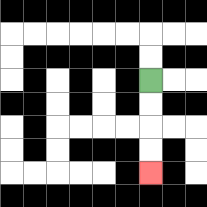{'start': '[6, 3]', 'end': '[6, 7]', 'path_directions': 'D,D,D,D', 'path_coordinates': '[[6, 3], [6, 4], [6, 5], [6, 6], [6, 7]]'}